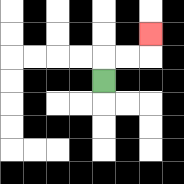{'start': '[4, 3]', 'end': '[6, 1]', 'path_directions': 'U,R,R,U', 'path_coordinates': '[[4, 3], [4, 2], [5, 2], [6, 2], [6, 1]]'}